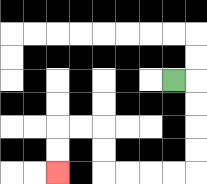{'start': '[7, 3]', 'end': '[2, 7]', 'path_directions': 'R,D,D,D,D,L,L,L,L,U,U,L,L,D,D', 'path_coordinates': '[[7, 3], [8, 3], [8, 4], [8, 5], [8, 6], [8, 7], [7, 7], [6, 7], [5, 7], [4, 7], [4, 6], [4, 5], [3, 5], [2, 5], [2, 6], [2, 7]]'}